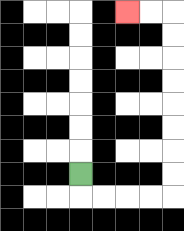{'start': '[3, 7]', 'end': '[5, 0]', 'path_directions': 'D,R,R,R,R,U,U,U,U,U,U,U,U,L,L', 'path_coordinates': '[[3, 7], [3, 8], [4, 8], [5, 8], [6, 8], [7, 8], [7, 7], [7, 6], [7, 5], [7, 4], [7, 3], [7, 2], [7, 1], [7, 0], [6, 0], [5, 0]]'}